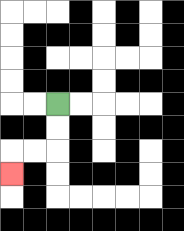{'start': '[2, 4]', 'end': '[0, 7]', 'path_directions': 'D,D,L,L,D', 'path_coordinates': '[[2, 4], [2, 5], [2, 6], [1, 6], [0, 6], [0, 7]]'}